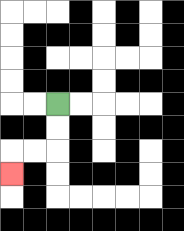{'start': '[2, 4]', 'end': '[0, 7]', 'path_directions': 'D,D,L,L,D', 'path_coordinates': '[[2, 4], [2, 5], [2, 6], [1, 6], [0, 6], [0, 7]]'}